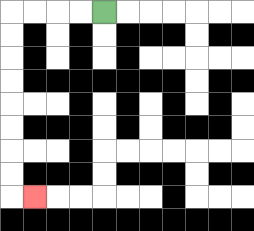{'start': '[4, 0]', 'end': '[1, 8]', 'path_directions': 'L,L,L,L,D,D,D,D,D,D,D,D,R', 'path_coordinates': '[[4, 0], [3, 0], [2, 0], [1, 0], [0, 0], [0, 1], [0, 2], [0, 3], [0, 4], [0, 5], [0, 6], [0, 7], [0, 8], [1, 8]]'}